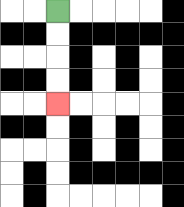{'start': '[2, 0]', 'end': '[2, 4]', 'path_directions': 'D,D,D,D', 'path_coordinates': '[[2, 0], [2, 1], [2, 2], [2, 3], [2, 4]]'}